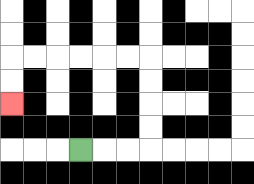{'start': '[3, 6]', 'end': '[0, 4]', 'path_directions': 'R,R,R,U,U,U,U,L,L,L,L,L,L,D,D', 'path_coordinates': '[[3, 6], [4, 6], [5, 6], [6, 6], [6, 5], [6, 4], [6, 3], [6, 2], [5, 2], [4, 2], [3, 2], [2, 2], [1, 2], [0, 2], [0, 3], [0, 4]]'}